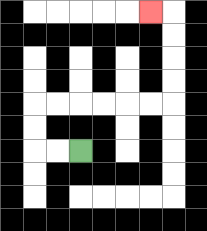{'start': '[3, 6]', 'end': '[6, 0]', 'path_directions': 'L,L,U,U,R,R,R,R,R,R,U,U,U,U,L', 'path_coordinates': '[[3, 6], [2, 6], [1, 6], [1, 5], [1, 4], [2, 4], [3, 4], [4, 4], [5, 4], [6, 4], [7, 4], [7, 3], [7, 2], [7, 1], [7, 0], [6, 0]]'}